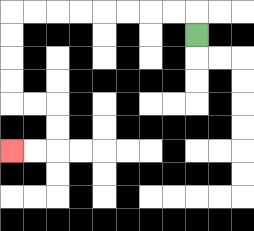{'start': '[8, 1]', 'end': '[0, 6]', 'path_directions': 'U,L,L,L,L,L,L,L,L,D,D,D,D,R,R,D,D,L,L', 'path_coordinates': '[[8, 1], [8, 0], [7, 0], [6, 0], [5, 0], [4, 0], [3, 0], [2, 0], [1, 0], [0, 0], [0, 1], [0, 2], [0, 3], [0, 4], [1, 4], [2, 4], [2, 5], [2, 6], [1, 6], [0, 6]]'}